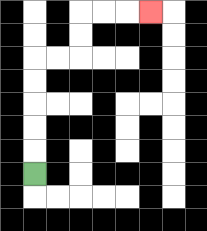{'start': '[1, 7]', 'end': '[6, 0]', 'path_directions': 'U,U,U,U,U,R,R,U,U,R,R,R', 'path_coordinates': '[[1, 7], [1, 6], [1, 5], [1, 4], [1, 3], [1, 2], [2, 2], [3, 2], [3, 1], [3, 0], [4, 0], [5, 0], [6, 0]]'}